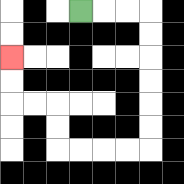{'start': '[3, 0]', 'end': '[0, 2]', 'path_directions': 'R,R,R,D,D,D,D,D,D,L,L,L,L,U,U,L,L,U,U', 'path_coordinates': '[[3, 0], [4, 0], [5, 0], [6, 0], [6, 1], [6, 2], [6, 3], [6, 4], [6, 5], [6, 6], [5, 6], [4, 6], [3, 6], [2, 6], [2, 5], [2, 4], [1, 4], [0, 4], [0, 3], [0, 2]]'}